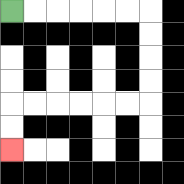{'start': '[0, 0]', 'end': '[0, 6]', 'path_directions': 'R,R,R,R,R,R,D,D,D,D,L,L,L,L,L,L,D,D', 'path_coordinates': '[[0, 0], [1, 0], [2, 0], [3, 0], [4, 0], [5, 0], [6, 0], [6, 1], [6, 2], [6, 3], [6, 4], [5, 4], [4, 4], [3, 4], [2, 4], [1, 4], [0, 4], [0, 5], [0, 6]]'}